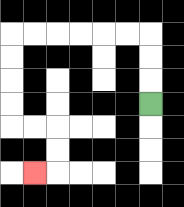{'start': '[6, 4]', 'end': '[1, 7]', 'path_directions': 'U,U,U,L,L,L,L,L,L,D,D,D,D,R,R,D,D,L', 'path_coordinates': '[[6, 4], [6, 3], [6, 2], [6, 1], [5, 1], [4, 1], [3, 1], [2, 1], [1, 1], [0, 1], [0, 2], [0, 3], [0, 4], [0, 5], [1, 5], [2, 5], [2, 6], [2, 7], [1, 7]]'}